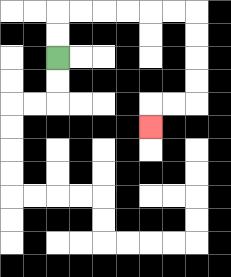{'start': '[2, 2]', 'end': '[6, 5]', 'path_directions': 'U,U,R,R,R,R,R,R,D,D,D,D,L,L,D', 'path_coordinates': '[[2, 2], [2, 1], [2, 0], [3, 0], [4, 0], [5, 0], [6, 0], [7, 0], [8, 0], [8, 1], [8, 2], [8, 3], [8, 4], [7, 4], [6, 4], [6, 5]]'}